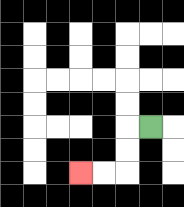{'start': '[6, 5]', 'end': '[3, 7]', 'path_directions': 'L,D,D,L,L', 'path_coordinates': '[[6, 5], [5, 5], [5, 6], [5, 7], [4, 7], [3, 7]]'}